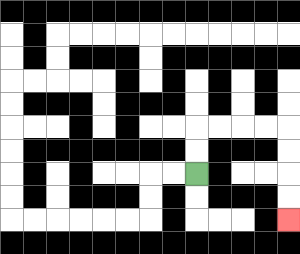{'start': '[8, 7]', 'end': '[12, 9]', 'path_directions': 'U,U,R,R,R,R,D,D,D,D', 'path_coordinates': '[[8, 7], [8, 6], [8, 5], [9, 5], [10, 5], [11, 5], [12, 5], [12, 6], [12, 7], [12, 8], [12, 9]]'}